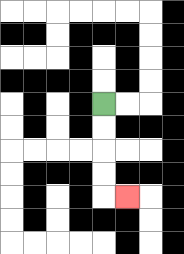{'start': '[4, 4]', 'end': '[5, 8]', 'path_directions': 'D,D,D,D,R', 'path_coordinates': '[[4, 4], [4, 5], [4, 6], [4, 7], [4, 8], [5, 8]]'}